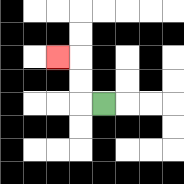{'start': '[4, 4]', 'end': '[2, 2]', 'path_directions': 'L,U,U,L', 'path_coordinates': '[[4, 4], [3, 4], [3, 3], [3, 2], [2, 2]]'}